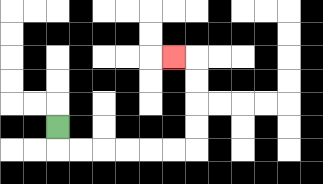{'start': '[2, 5]', 'end': '[7, 2]', 'path_directions': 'D,R,R,R,R,R,R,U,U,U,U,L', 'path_coordinates': '[[2, 5], [2, 6], [3, 6], [4, 6], [5, 6], [6, 6], [7, 6], [8, 6], [8, 5], [8, 4], [8, 3], [8, 2], [7, 2]]'}